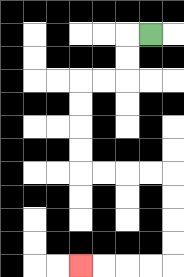{'start': '[6, 1]', 'end': '[3, 11]', 'path_directions': 'L,D,D,L,L,D,D,D,D,R,R,R,R,D,D,D,D,L,L,L,L', 'path_coordinates': '[[6, 1], [5, 1], [5, 2], [5, 3], [4, 3], [3, 3], [3, 4], [3, 5], [3, 6], [3, 7], [4, 7], [5, 7], [6, 7], [7, 7], [7, 8], [7, 9], [7, 10], [7, 11], [6, 11], [5, 11], [4, 11], [3, 11]]'}